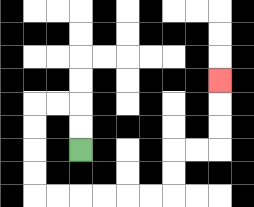{'start': '[3, 6]', 'end': '[9, 3]', 'path_directions': 'U,U,L,L,D,D,D,D,R,R,R,R,R,R,U,U,R,R,U,U,U', 'path_coordinates': '[[3, 6], [3, 5], [3, 4], [2, 4], [1, 4], [1, 5], [1, 6], [1, 7], [1, 8], [2, 8], [3, 8], [4, 8], [5, 8], [6, 8], [7, 8], [7, 7], [7, 6], [8, 6], [9, 6], [9, 5], [9, 4], [9, 3]]'}